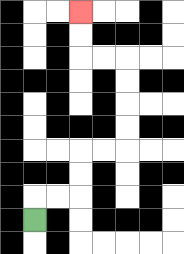{'start': '[1, 9]', 'end': '[3, 0]', 'path_directions': 'U,R,R,U,U,R,R,U,U,U,U,L,L,U,U', 'path_coordinates': '[[1, 9], [1, 8], [2, 8], [3, 8], [3, 7], [3, 6], [4, 6], [5, 6], [5, 5], [5, 4], [5, 3], [5, 2], [4, 2], [3, 2], [3, 1], [3, 0]]'}